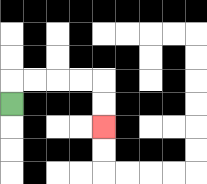{'start': '[0, 4]', 'end': '[4, 5]', 'path_directions': 'U,R,R,R,R,D,D', 'path_coordinates': '[[0, 4], [0, 3], [1, 3], [2, 3], [3, 3], [4, 3], [4, 4], [4, 5]]'}